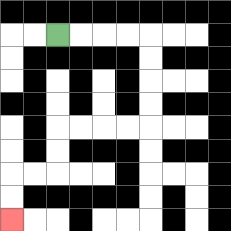{'start': '[2, 1]', 'end': '[0, 9]', 'path_directions': 'R,R,R,R,D,D,D,D,L,L,L,L,D,D,L,L,D,D', 'path_coordinates': '[[2, 1], [3, 1], [4, 1], [5, 1], [6, 1], [6, 2], [6, 3], [6, 4], [6, 5], [5, 5], [4, 5], [3, 5], [2, 5], [2, 6], [2, 7], [1, 7], [0, 7], [0, 8], [0, 9]]'}